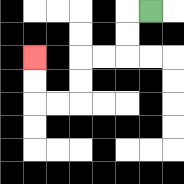{'start': '[6, 0]', 'end': '[1, 2]', 'path_directions': 'L,D,D,L,L,D,D,L,L,U,U', 'path_coordinates': '[[6, 0], [5, 0], [5, 1], [5, 2], [4, 2], [3, 2], [3, 3], [3, 4], [2, 4], [1, 4], [1, 3], [1, 2]]'}